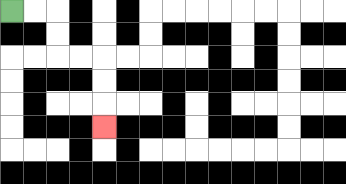{'start': '[0, 0]', 'end': '[4, 5]', 'path_directions': 'R,R,D,D,R,R,D,D,D', 'path_coordinates': '[[0, 0], [1, 0], [2, 0], [2, 1], [2, 2], [3, 2], [4, 2], [4, 3], [4, 4], [4, 5]]'}